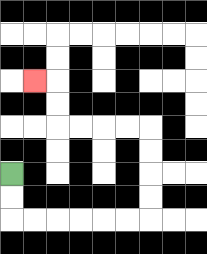{'start': '[0, 7]', 'end': '[1, 3]', 'path_directions': 'D,D,R,R,R,R,R,R,U,U,U,U,L,L,L,L,U,U,L', 'path_coordinates': '[[0, 7], [0, 8], [0, 9], [1, 9], [2, 9], [3, 9], [4, 9], [5, 9], [6, 9], [6, 8], [6, 7], [6, 6], [6, 5], [5, 5], [4, 5], [3, 5], [2, 5], [2, 4], [2, 3], [1, 3]]'}